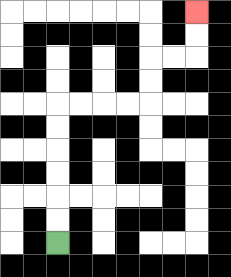{'start': '[2, 10]', 'end': '[8, 0]', 'path_directions': 'U,U,U,U,U,U,R,R,R,R,U,U,R,R,U,U', 'path_coordinates': '[[2, 10], [2, 9], [2, 8], [2, 7], [2, 6], [2, 5], [2, 4], [3, 4], [4, 4], [5, 4], [6, 4], [6, 3], [6, 2], [7, 2], [8, 2], [8, 1], [8, 0]]'}